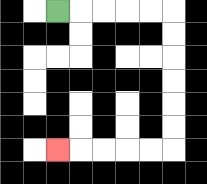{'start': '[2, 0]', 'end': '[2, 6]', 'path_directions': 'R,R,R,R,R,D,D,D,D,D,D,L,L,L,L,L', 'path_coordinates': '[[2, 0], [3, 0], [4, 0], [5, 0], [6, 0], [7, 0], [7, 1], [7, 2], [7, 3], [7, 4], [7, 5], [7, 6], [6, 6], [5, 6], [4, 6], [3, 6], [2, 6]]'}